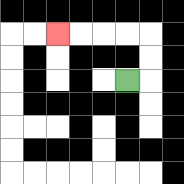{'start': '[5, 3]', 'end': '[2, 1]', 'path_directions': 'R,U,U,L,L,L,L', 'path_coordinates': '[[5, 3], [6, 3], [6, 2], [6, 1], [5, 1], [4, 1], [3, 1], [2, 1]]'}